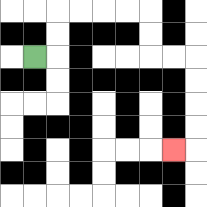{'start': '[1, 2]', 'end': '[7, 6]', 'path_directions': 'R,U,U,R,R,R,R,D,D,R,R,D,D,D,D,L', 'path_coordinates': '[[1, 2], [2, 2], [2, 1], [2, 0], [3, 0], [4, 0], [5, 0], [6, 0], [6, 1], [6, 2], [7, 2], [8, 2], [8, 3], [8, 4], [8, 5], [8, 6], [7, 6]]'}